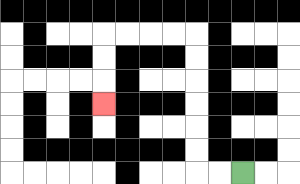{'start': '[10, 7]', 'end': '[4, 4]', 'path_directions': 'L,L,U,U,U,U,U,U,L,L,L,L,D,D,D', 'path_coordinates': '[[10, 7], [9, 7], [8, 7], [8, 6], [8, 5], [8, 4], [8, 3], [8, 2], [8, 1], [7, 1], [6, 1], [5, 1], [4, 1], [4, 2], [4, 3], [4, 4]]'}